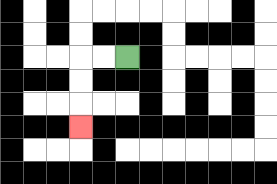{'start': '[5, 2]', 'end': '[3, 5]', 'path_directions': 'L,L,D,D,D', 'path_coordinates': '[[5, 2], [4, 2], [3, 2], [3, 3], [3, 4], [3, 5]]'}